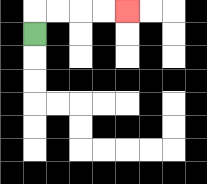{'start': '[1, 1]', 'end': '[5, 0]', 'path_directions': 'U,R,R,R,R', 'path_coordinates': '[[1, 1], [1, 0], [2, 0], [3, 0], [4, 0], [5, 0]]'}